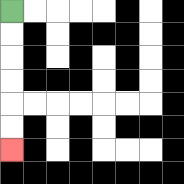{'start': '[0, 0]', 'end': '[0, 6]', 'path_directions': 'D,D,D,D,D,D', 'path_coordinates': '[[0, 0], [0, 1], [0, 2], [0, 3], [0, 4], [0, 5], [0, 6]]'}